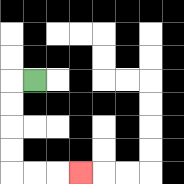{'start': '[1, 3]', 'end': '[3, 7]', 'path_directions': 'L,D,D,D,D,R,R,R', 'path_coordinates': '[[1, 3], [0, 3], [0, 4], [0, 5], [0, 6], [0, 7], [1, 7], [2, 7], [3, 7]]'}